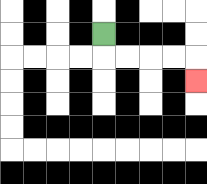{'start': '[4, 1]', 'end': '[8, 3]', 'path_directions': 'D,R,R,R,R,D', 'path_coordinates': '[[4, 1], [4, 2], [5, 2], [6, 2], [7, 2], [8, 2], [8, 3]]'}